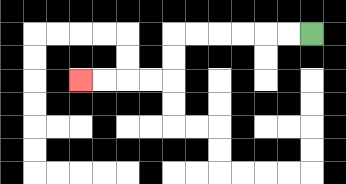{'start': '[13, 1]', 'end': '[3, 3]', 'path_directions': 'L,L,L,L,L,L,D,D,L,L,L,L', 'path_coordinates': '[[13, 1], [12, 1], [11, 1], [10, 1], [9, 1], [8, 1], [7, 1], [7, 2], [7, 3], [6, 3], [5, 3], [4, 3], [3, 3]]'}